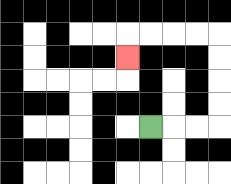{'start': '[6, 5]', 'end': '[5, 2]', 'path_directions': 'R,R,R,U,U,U,U,L,L,L,L,D', 'path_coordinates': '[[6, 5], [7, 5], [8, 5], [9, 5], [9, 4], [9, 3], [9, 2], [9, 1], [8, 1], [7, 1], [6, 1], [5, 1], [5, 2]]'}